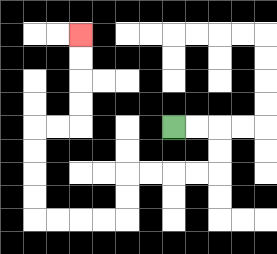{'start': '[7, 5]', 'end': '[3, 1]', 'path_directions': 'R,R,D,D,L,L,L,L,D,D,L,L,L,L,U,U,U,U,R,R,U,U,U,U', 'path_coordinates': '[[7, 5], [8, 5], [9, 5], [9, 6], [9, 7], [8, 7], [7, 7], [6, 7], [5, 7], [5, 8], [5, 9], [4, 9], [3, 9], [2, 9], [1, 9], [1, 8], [1, 7], [1, 6], [1, 5], [2, 5], [3, 5], [3, 4], [3, 3], [3, 2], [3, 1]]'}